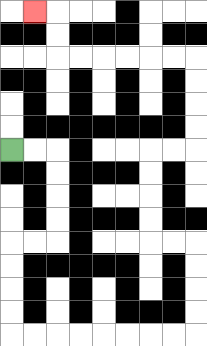{'start': '[0, 6]', 'end': '[1, 0]', 'path_directions': 'R,R,D,D,D,D,L,L,D,D,D,D,R,R,R,R,R,R,R,R,U,U,U,U,L,L,U,U,U,U,R,R,U,U,U,U,L,L,L,L,L,L,U,U,L', 'path_coordinates': '[[0, 6], [1, 6], [2, 6], [2, 7], [2, 8], [2, 9], [2, 10], [1, 10], [0, 10], [0, 11], [0, 12], [0, 13], [0, 14], [1, 14], [2, 14], [3, 14], [4, 14], [5, 14], [6, 14], [7, 14], [8, 14], [8, 13], [8, 12], [8, 11], [8, 10], [7, 10], [6, 10], [6, 9], [6, 8], [6, 7], [6, 6], [7, 6], [8, 6], [8, 5], [8, 4], [8, 3], [8, 2], [7, 2], [6, 2], [5, 2], [4, 2], [3, 2], [2, 2], [2, 1], [2, 0], [1, 0]]'}